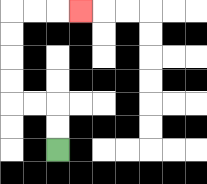{'start': '[2, 6]', 'end': '[3, 0]', 'path_directions': 'U,U,L,L,U,U,U,U,R,R,R', 'path_coordinates': '[[2, 6], [2, 5], [2, 4], [1, 4], [0, 4], [0, 3], [0, 2], [0, 1], [0, 0], [1, 0], [2, 0], [3, 0]]'}